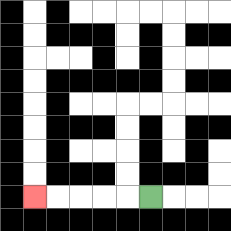{'start': '[6, 8]', 'end': '[1, 8]', 'path_directions': 'L,L,L,L,L', 'path_coordinates': '[[6, 8], [5, 8], [4, 8], [3, 8], [2, 8], [1, 8]]'}